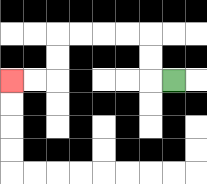{'start': '[7, 3]', 'end': '[0, 3]', 'path_directions': 'L,U,U,L,L,L,L,D,D,L,L', 'path_coordinates': '[[7, 3], [6, 3], [6, 2], [6, 1], [5, 1], [4, 1], [3, 1], [2, 1], [2, 2], [2, 3], [1, 3], [0, 3]]'}